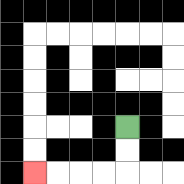{'start': '[5, 5]', 'end': '[1, 7]', 'path_directions': 'D,D,L,L,L,L', 'path_coordinates': '[[5, 5], [5, 6], [5, 7], [4, 7], [3, 7], [2, 7], [1, 7]]'}